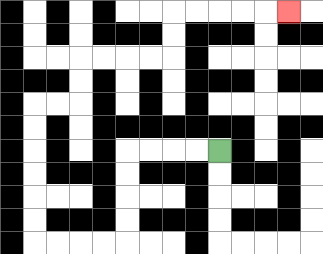{'start': '[9, 6]', 'end': '[12, 0]', 'path_directions': 'L,L,L,L,D,D,D,D,L,L,L,L,U,U,U,U,U,U,R,R,U,U,R,R,R,R,U,U,R,R,R,R,R', 'path_coordinates': '[[9, 6], [8, 6], [7, 6], [6, 6], [5, 6], [5, 7], [5, 8], [5, 9], [5, 10], [4, 10], [3, 10], [2, 10], [1, 10], [1, 9], [1, 8], [1, 7], [1, 6], [1, 5], [1, 4], [2, 4], [3, 4], [3, 3], [3, 2], [4, 2], [5, 2], [6, 2], [7, 2], [7, 1], [7, 0], [8, 0], [9, 0], [10, 0], [11, 0], [12, 0]]'}